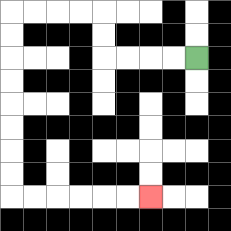{'start': '[8, 2]', 'end': '[6, 8]', 'path_directions': 'L,L,L,L,U,U,L,L,L,L,D,D,D,D,D,D,D,D,R,R,R,R,R,R', 'path_coordinates': '[[8, 2], [7, 2], [6, 2], [5, 2], [4, 2], [4, 1], [4, 0], [3, 0], [2, 0], [1, 0], [0, 0], [0, 1], [0, 2], [0, 3], [0, 4], [0, 5], [0, 6], [0, 7], [0, 8], [1, 8], [2, 8], [3, 8], [4, 8], [5, 8], [6, 8]]'}